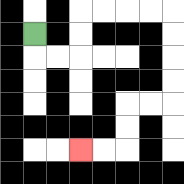{'start': '[1, 1]', 'end': '[3, 6]', 'path_directions': 'D,R,R,U,U,R,R,R,R,D,D,D,D,L,L,D,D,L,L', 'path_coordinates': '[[1, 1], [1, 2], [2, 2], [3, 2], [3, 1], [3, 0], [4, 0], [5, 0], [6, 0], [7, 0], [7, 1], [7, 2], [7, 3], [7, 4], [6, 4], [5, 4], [5, 5], [5, 6], [4, 6], [3, 6]]'}